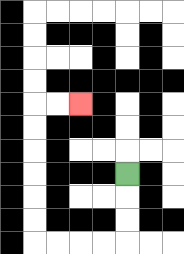{'start': '[5, 7]', 'end': '[3, 4]', 'path_directions': 'D,D,D,L,L,L,L,U,U,U,U,U,U,R,R', 'path_coordinates': '[[5, 7], [5, 8], [5, 9], [5, 10], [4, 10], [3, 10], [2, 10], [1, 10], [1, 9], [1, 8], [1, 7], [1, 6], [1, 5], [1, 4], [2, 4], [3, 4]]'}